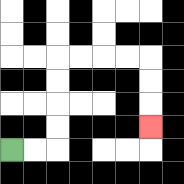{'start': '[0, 6]', 'end': '[6, 5]', 'path_directions': 'R,R,U,U,U,U,R,R,R,R,D,D,D', 'path_coordinates': '[[0, 6], [1, 6], [2, 6], [2, 5], [2, 4], [2, 3], [2, 2], [3, 2], [4, 2], [5, 2], [6, 2], [6, 3], [6, 4], [6, 5]]'}